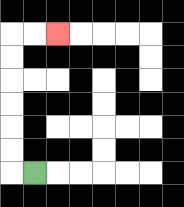{'start': '[1, 7]', 'end': '[2, 1]', 'path_directions': 'L,U,U,U,U,U,U,R,R', 'path_coordinates': '[[1, 7], [0, 7], [0, 6], [0, 5], [0, 4], [0, 3], [0, 2], [0, 1], [1, 1], [2, 1]]'}